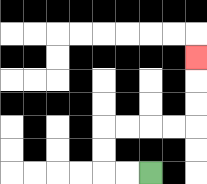{'start': '[6, 7]', 'end': '[8, 2]', 'path_directions': 'L,L,U,U,R,R,R,R,U,U,U', 'path_coordinates': '[[6, 7], [5, 7], [4, 7], [4, 6], [4, 5], [5, 5], [6, 5], [7, 5], [8, 5], [8, 4], [8, 3], [8, 2]]'}